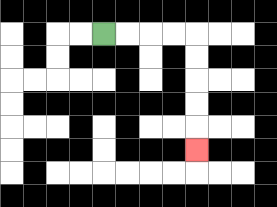{'start': '[4, 1]', 'end': '[8, 6]', 'path_directions': 'R,R,R,R,D,D,D,D,D', 'path_coordinates': '[[4, 1], [5, 1], [6, 1], [7, 1], [8, 1], [8, 2], [8, 3], [8, 4], [8, 5], [8, 6]]'}